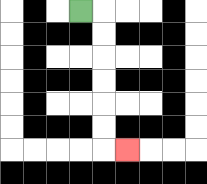{'start': '[3, 0]', 'end': '[5, 6]', 'path_directions': 'R,D,D,D,D,D,D,R', 'path_coordinates': '[[3, 0], [4, 0], [4, 1], [4, 2], [4, 3], [4, 4], [4, 5], [4, 6], [5, 6]]'}